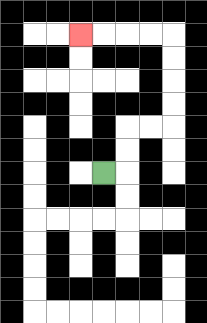{'start': '[4, 7]', 'end': '[3, 1]', 'path_directions': 'R,U,U,R,R,U,U,U,U,L,L,L,L', 'path_coordinates': '[[4, 7], [5, 7], [5, 6], [5, 5], [6, 5], [7, 5], [7, 4], [7, 3], [7, 2], [7, 1], [6, 1], [5, 1], [4, 1], [3, 1]]'}